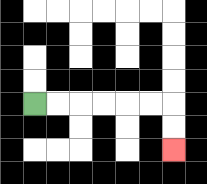{'start': '[1, 4]', 'end': '[7, 6]', 'path_directions': 'R,R,R,R,R,R,D,D', 'path_coordinates': '[[1, 4], [2, 4], [3, 4], [4, 4], [5, 4], [6, 4], [7, 4], [7, 5], [7, 6]]'}